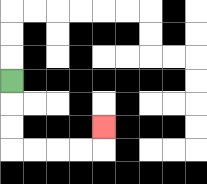{'start': '[0, 3]', 'end': '[4, 5]', 'path_directions': 'D,D,D,R,R,R,R,U', 'path_coordinates': '[[0, 3], [0, 4], [0, 5], [0, 6], [1, 6], [2, 6], [3, 6], [4, 6], [4, 5]]'}